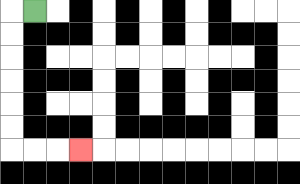{'start': '[1, 0]', 'end': '[3, 6]', 'path_directions': 'L,D,D,D,D,D,D,R,R,R', 'path_coordinates': '[[1, 0], [0, 0], [0, 1], [0, 2], [0, 3], [0, 4], [0, 5], [0, 6], [1, 6], [2, 6], [3, 6]]'}